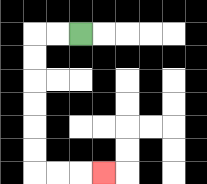{'start': '[3, 1]', 'end': '[4, 7]', 'path_directions': 'L,L,D,D,D,D,D,D,R,R,R', 'path_coordinates': '[[3, 1], [2, 1], [1, 1], [1, 2], [1, 3], [1, 4], [1, 5], [1, 6], [1, 7], [2, 7], [3, 7], [4, 7]]'}